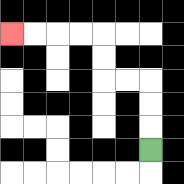{'start': '[6, 6]', 'end': '[0, 1]', 'path_directions': 'U,U,U,L,L,U,U,L,L,L,L', 'path_coordinates': '[[6, 6], [6, 5], [6, 4], [6, 3], [5, 3], [4, 3], [4, 2], [4, 1], [3, 1], [2, 1], [1, 1], [0, 1]]'}